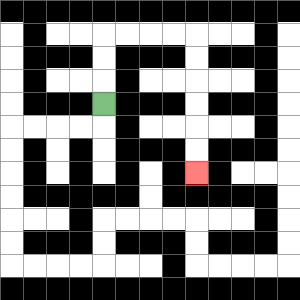{'start': '[4, 4]', 'end': '[8, 7]', 'path_directions': 'U,U,U,R,R,R,R,D,D,D,D,D,D', 'path_coordinates': '[[4, 4], [4, 3], [4, 2], [4, 1], [5, 1], [6, 1], [7, 1], [8, 1], [8, 2], [8, 3], [8, 4], [8, 5], [8, 6], [8, 7]]'}